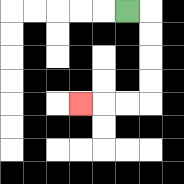{'start': '[5, 0]', 'end': '[3, 4]', 'path_directions': 'R,D,D,D,D,L,L,L', 'path_coordinates': '[[5, 0], [6, 0], [6, 1], [6, 2], [6, 3], [6, 4], [5, 4], [4, 4], [3, 4]]'}